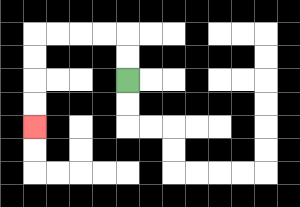{'start': '[5, 3]', 'end': '[1, 5]', 'path_directions': 'U,U,L,L,L,L,D,D,D,D', 'path_coordinates': '[[5, 3], [5, 2], [5, 1], [4, 1], [3, 1], [2, 1], [1, 1], [1, 2], [1, 3], [1, 4], [1, 5]]'}